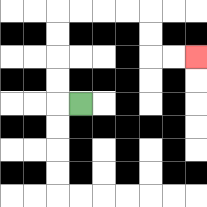{'start': '[3, 4]', 'end': '[8, 2]', 'path_directions': 'L,U,U,U,U,R,R,R,R,D,D,R,R', 'path_coordinates': '[[3, 4], [2, 4], [2, 3], [2, 2], [2, 1], [2, 0], [3, 0], [4, 0], [5, 0], [6, 0], [6, 1], [6, 2], [7, 2], [8, 2]]'}